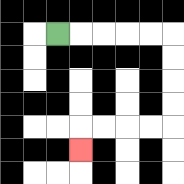{'start': '[2, 1]', 'end': '[3, 6]', 'path_directions': 'R,R,R,R,R,D,D,D,D,L,L,L,L,D', 'path_coordinates': '[[2, 1], [3, 1], [4, 1], [5, 1], [6, 1], [7, 1], [7, 2], [7, 3], [7, 4], [7, 5], [6, 5], [5, 5], [4, 5], [3, 5], [3, 6]]'}